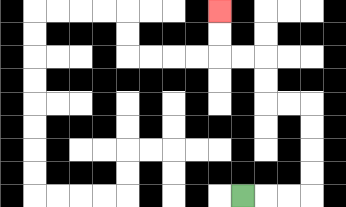{'start': '[10, 8]', 'end': '[9, 0]', 'path_directions': 'R,R,R,U,U,U,U,L,L,U,U,L,L,U,U', 'path_coordinates': '[[10, 8], [11, 8], [12, 8], [13, 8], [13, 7], [13, 6], [13, 5], [13, 4], [12, 4], [11, 4], [11, 3], [11, 2], [10, 2], [9, 2], [9, 1], [9, 0]]'}